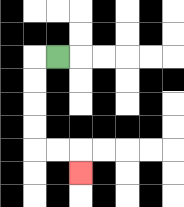{'start': '[2, 2]', 'end': '[3, 7]', 'path_directions': 'L,D,D,D,D,R,R,D', 'path_coordinates': '[[2, 2], [1, 2], [1, 3], [1, 4], [1, 5], [1, 6], [2, 6], [3, 6], [3, 7]]'}